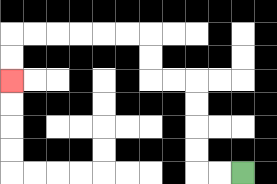{'start': '[10, 7]', 'end': '[0, 3]', 'path_directions': 'L,L,U,U,U,U,L,L,U,U,L,L,L,L,L,L,D,D', 'path_coordinates': '[[10, 7], [9, 7], [8, 7], [8, 6], [8, 5], [8, 4], [8, 3], [7, 3], [6, 3], [6, 2], [6, 1], [5, 1], [4, 1], [3, 1], [2, 1], [1, 1], [0, 1], [0, 2], [0, 3]]'}